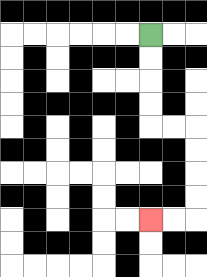{'start': '[6, 1]', 'end': '[6, 9]', 'path_directions': 'D,D,D,D,R,R,D,D,D,D,L,L', 'path_coordinates': '[[6, 1], [6, 2], [6, 3], [6, 4], [6, 5], [7, 5], [8, 5], [8, 6], [8, 7], [8, 8], [8, 9], [7, 9], [6, 9]]'}